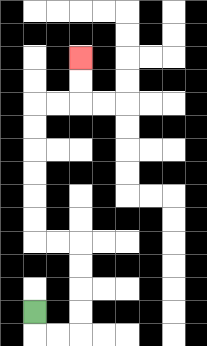{'start': '[1, 13]', 'end': '[3, 2]', 'path_directions': 'D,R,R,U,U,U,U,L,L,U,U,U,U,U,U,R,R,U,U', 'path_coordinates': '[[1, 13], [1, 14], [2, 14], [3, 14], [3, 13], [3, 12], [3, 11], [3, 10], [2, 10], [1, 10], [1, 9], [1, 8], [1, 7], [1, 6], [1, 5], [1, 4], [2, 4], [3, 4], [3, 3], [3, 2]]'}